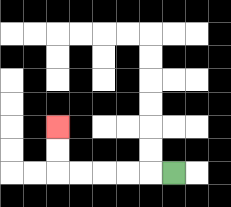{'start': '[7, 7]', 'end': '[2, 5]', 'path_directions': 'L,L,L,L,L,U,U', 'path_coordinates': '[[7, 7], [6, 7], [5, 7], [4, 7], [3, 7], [2, 7], [2, 6], [2, 5]]'}